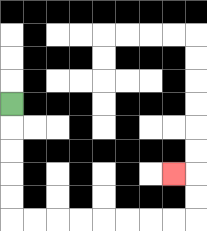{'start': '[0, 4]', 'end': '[7, 7]', 'path_directions': 'D,D,D,D,D,R,R,R,R,R,R,R,R,U,U,L', 'path_coordinates': '[[0, 4], [0, 5], [0, 6], [0, 7], [0, 8], [0, 9], [1, 9], [2, 9], [3, 9], [4, 9], [5, 9], [6, 9], [7, 9], [8, 9], [8, 8], [8, 7], [7, 7]]'}